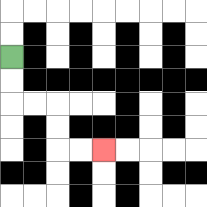{'start': '[0, 2]', 'end': '[4, 6]', 'path_directions': 'D,D,R,R,D,D,R,R', 'path_coordinates': '[[0, 2], [0, 3], [0, 4], [1, 4], [2, 4], [2, 5], [2, 6], [3, 6], [4, 6]]'}